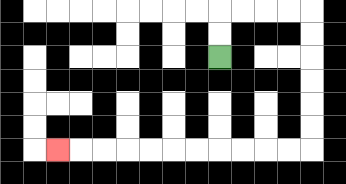{'start': '[9, 2]', 'end': '[2, 6]', 'path_directions': 'U,U,R,R,R,R,D,D,D,D,D,D,L,L,L,L,L,L,L,L,L,L,L', 'path_coordinates': '[[9, 2], [9, 1], [9, 0], [10, 0], [11, 0], [12, 0], [13, 0], [13, 1], [13, 2], [13, 3], [13, 4], [13, 5], [13, 6], [12, 6], [11, 6], [10, 6], [9, 6], [8, 6], [7, 6], [6, 6], [5, 6], [4, 6], [3, 6], [2, 6]]'}